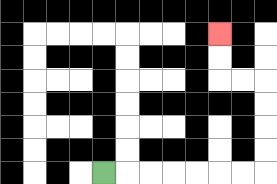{'start': '[4, 7]', 'end': '[9, 1]', 'path_directions': 'R,R,R,R,R,R,R,U,U,U,U,L,L,U,U', 'path_coordinates': '[[4, 7], [5, 7], [6, 7], [7, 7], [8, 7], [9, 7], [10, 7], [11, 7], [11, 6], [11, 5], [11, 4], [11, 3], [10, 3], [9, 3], [9, 2], [9, 1]]'}